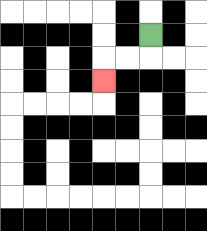{'start': '[6, 1]', 'end': '[4, 3]', 'path_directions': 'D,L,L,D', 'path_coordinates': '[[6, 1], [6, 2], [5, 2], [4, 2], [4, 3]]'}